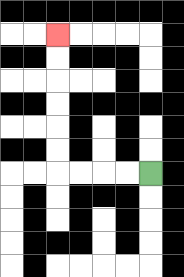{'start': '[6, 7]', 'end': '[2, 1]', 'path_directions': 'L,L,L,L,U,U,U,U,U,U', 'path_coordinates': '[[6, 7], [5, 7], [4, 7], [3, 7], [2, 7], [2, 6], [2, 5], [2, 4], [2, 3], [2, 2], [2, 1]]'}